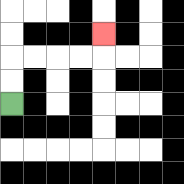{'start': '[0, 4]', 'end': '[4, 1]', 'path_directions': 'U,U,R,R,R,R,U', 'path_coordinates': '[[0, 4], [0, 3], [0, 2], [1, 2], [2, 2], [3, 2], [4, 2], [4, 1]]'}